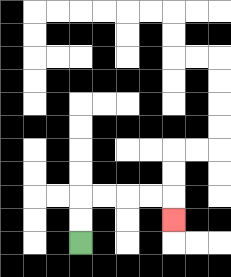{'start': '[3, 10]', 'end': '[7, 9]', 'path_directions': 'U,U,R,R,R,R,D', 'path_coordinates': '[[3, 10], [3, 9], [3, 8], [4, 8], [5, 8], [6, 8], [7, 8], [7, 9]]'}